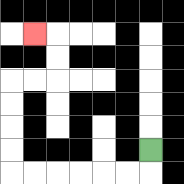{'start': '[6, 6]', 'end': '[1, 1]', 'path_directions': 'D,L,L,L,L,L,L,U,U,U,U,R,R,U,U,L', 'path_coordinates': '[[6, 6], [6, 7], [5, 7], [4, 7], [3, 7], [2, 7], [1, 7], [0, 7], [0, 6], [0, 5], [0, 4], [0, 3], [1, 3], [2, 3], [2, 2], [2, 1], [1, 1]]'}